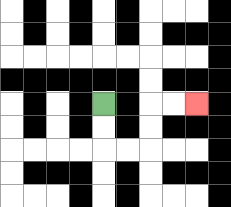{'start': '[4, 4]', 'end': '[8, 4]', 'path_directions': 'D,D,R,R,U,U,R,R', 'path_coordinates': '[[4, 4], [4, 5], [4, 6], [5, 6], [6, 6], [6, 5], [6, 4], [7, 4], [8, 4]]'}